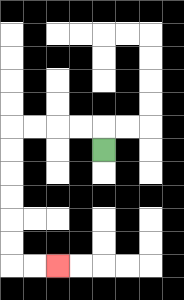{'start': '[4, 6]', 'end': '[2, 11]', 'path_directions': 'U,L,L,L,L,D,D,D,D,D,D,R,R', 'path_coordinates': '[[4, 6], [4, 5], [3, 5], [2, 5], [1, 5], [0, 5], [0, 6], [0, 7], [0, 8], [0, 9], [0, 10], [0, 11], [1, 11], [2, 11]]'}